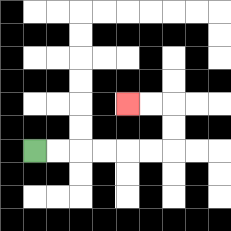{'start': '[1, 6]', 'end': '[5, 4]', 'path_directions': 'R,R,R,R,R,R,U,U,L,L', 'path_coordinates': '[[1, 6], [2, 6], [3, 6], [4, 6], [5, 6], [6, 6], [7, 6], [7, 5], [7, 4], [6, 4], [5, 4]]'}